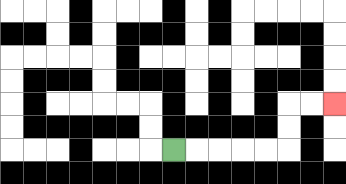{'start': '[7, 6]', 'end': '[14, 4]', 'path_directions': 'R,R,R,R,R,U,U,R,R', 'path_coordinates': '[[7, 6], [8, 6], [9, 6], [10, 6], [11, 6], [12, 6], [12, 5], [12, 4], [13, 4], [14, 4]]'}